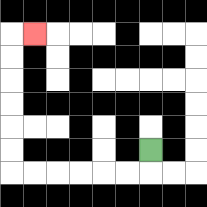{'start': '[6, 6]', 'end': '[1, 1]', 'path_directions': 'D,L,L,L,L,L,L,U,U,U,U,U,U,R', 'path_coordinates': '[[6, 6], [6, 7], [5, 7], [4, 7], [3, 7], [2, 7], [1, 7], [0, 7], [0, 6], [0, 5], [0, 4], [0, 3], [0, 2], [0, 1], [1, 1]]'}